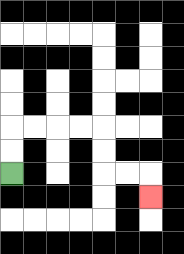{'start': '[0, 7]', 'end': '[6, 8]', 'path_directions': 'U,U,R,R,R,R,D,D,R,R,D', 'path_coordinates': '[[0, 7], [0, 6], [0, 5], [1, 5], [2, 5], [3, 5], [4, 5], [4, 6], [4, 7], [5, 7], [6, 7], [6, 8]]'}